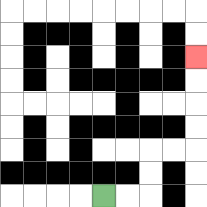{'start': '[4, 8]', 'end': '[8, 2]', 'path_directions': 'R,R,U,U,R,R,U,U,U,U', 'path_coordinates': '[[4, 8], [5, 8], [6, 8], [6, 7], [6, 6], [7, 6], [8, 6], [8, 5], [8, 4], [8, 3], [8, 2]]'}